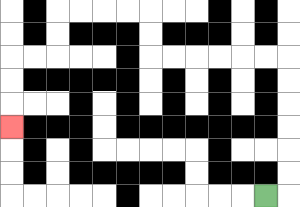{'start': '[11, 8]', 'end': '[0, 5]', 'path_directions': 'R,U,U,U,U,U,U,L,L,L,L,L,L,U,U,L,L,L,L,D,D,L,L,D,D,D', 'path_coordinates': '[[11, 8], [12, 8], [12, 7], [12, 6], [12, 5], [12, 4], [12, 3], [12, 2], [11, 2], [10, 2], [9, 2], [8, 2], [7, 2], [6, 2], [6, 1], [6, 0], [5, 0], [4, 0], [3, 0], [2, 0], [2, 1], [2, 2], [1, 2], [0, 2], [0, 3], [0, 4], [0, 5]]'}